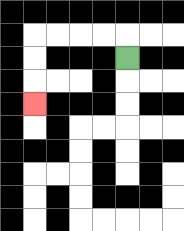{'start': '[5, 2]', 'end': '[1, 4]', 'path_directions': 'U,L,L,L,L,D,D,D', 'path_coordinates': '[[5, 2], [5, 1], [4, 1], [3, 1], [2, 1], [1, 1], [1, 2], [1, 3], [1, 4]]'}